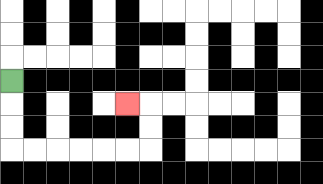{'start': '[0, 3]', 'end': '[5, 4]', 'path_directions': 'D,D,D,R,R,R,R,R,R,U,U,L', 'path_coordinates': '[[0, 3], [0, 4], [0, 5], [0, 6], [1, 6], [2, 6], [3, 6], [4, 6], [5, 6], [6, 6], [6, 5], [6, 4], [5, 4]]'}